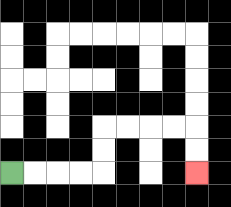{'start': '[0, 7]', 'end': '[8, 7]', 'path_directions': 'R,R,R,R,U,U,R,R,R,R,D,D', 'path_coordinates': '[[0, 7], [1, 7], [2, 7], [3, 7], [4, 7], [4, 6], [4, 5], [5, 5], [6, 5], [7, 5], [8, 5], [8, 6], [8, 7]]'}